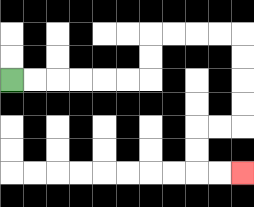{'start': '[0, 3]', 'end': '[10, 7]', 'path_directions': 'R,R,R,R,R,R,U,U,R,R,R,R,D,D,D,D,L,L,D,D,R,R', 'path_coordinates': '[[0, 3], [1, 3], [2, 3], [3, 3], [4, 3], [5, 3], [6, 3], [6, 2], [6, 1], [7, 1], [8, 1], [9, 1], [10, 1], [10, 2], [10, 3], [10, 4], [10, 5], [9, 5], [8, 5], [8, 6], [8, 7], [9, 7], [10, 7]]'}